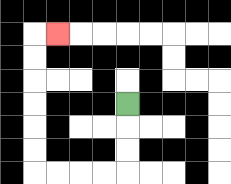{'start': '[5, 4]', 'end': '[2, 1]', 'path_directions': 'D,D,D,L,L,L,L,U,U,U,U,U,U,R', 'path_coordinates': '[[5, 4], [5, 5], [5, 6], [5, 7], [4, 7], [3, 7], [2, 7], [1, 7], [1, 6], [1, 5], [1, 4], [1, 3], [1, 2], [1, 1], [2, 1]]'}